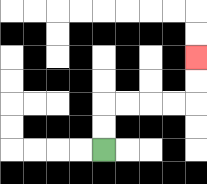{'start': '[4, 6]', 'end': '[8, 2]', 'path_directions': 'U,U,R,R,R,R,U,U', 'path_coordinates': '[[4, 6], [4, 5], [4, 4], [5, 4], [6, 4], [7, 4], [8, 4], [8, 3], [8, 2]]'}